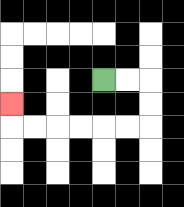{'start': '[4, 3]', 'end': '[0, 4]', 'path_directions': 'R,R,D,D,L,L,L,L,L,L,U', 'path_coordinates': '[[4, 3], [5, 3], [6, 3], [6, 4], [6, 5], [5, 5], [4, 5], [3, 5], [2, 5], [1, 5], [0, 5], [0, 4]]'}